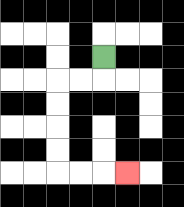{'start': '[4, 2]', 'end': '[5, 7]', 'path_directions': 'D,L,L,D,D,D,D,R,R,R', 'path_coordinates': '[[4, 2], [4, 3], [3, 3], [2, 3], [2, 4], [2, 5], [2, 6], [2, 7], [3, 7], [4, 7], [5, 7]]'}